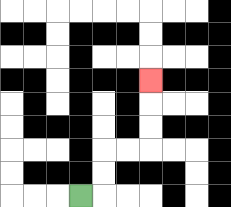{'start': '[3, 8]', 'end': '[6, 3]', 'path_directions': 'R,U,U,R,R,U,U,U', 'path_coordinates': '[[3, 8], [4, 8], [4, 7], [4, 6], [5, 6], [6, 6], [6, 5], [6, 4], [6, 3]]'}